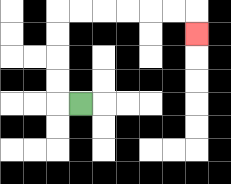{'start': '[3, 4]', 'end': '[8, 1]', 'path_directions': 'L,U,U,U,U,R,R,R,R,R,R,D', 'path_coordinates': '[[3, 4], [2, 4], [2, 3], [2, 2], [2, 1], [2, 0], [3, 0], [4, 0], [5, 0], [6, 0], [7, 0], [8, 0], [8, 1]]'}